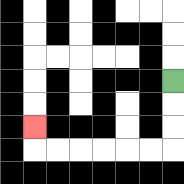{'start': '[7, 3]', 'end': '[1, 5]', 'path_directions': 'D,D,D,L,L,L,L,L,L,U', 'path_coordinates': '[[7, 3], [7, 4], [7, 5], [7, 6], [6, 6], [5, 6], [4, 6], [3, 6], [2, 6], [1, 6], [1, 5]]'}